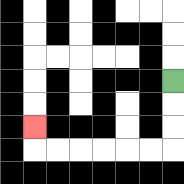{'start': '[7, 3]', 'end': '[1, 5]', 'path_directions': 'D,D,D,L,L,L,L,L,L,U', 'path_coordinates': '[[7, 3], [7, 4], [7, 5], [7, 6], [6, 6], [5, 6], [4, 6], [3, 6], [2, 6], [1, 6], [1, 5]]'}